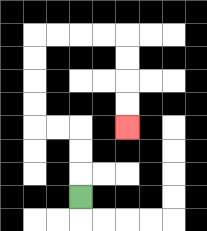{'start': '[3, 8]', 'end': '[5, 5]', 'path_directions': 'U,U,U,L,L,U,U,U,U,R,R,R,R,D,D,D,D', 'path_coordinates': '[[3, 8], [3, 7], [3, 6], [3, 5], [2, 5], [1, 5], [1, 4], [1, 3], [1, 2], [1, 1], [2, 1], [3, 1], [4, 1], [5, 1], [5, 2], [5, 3], [5, 4], [5, 5]]'}